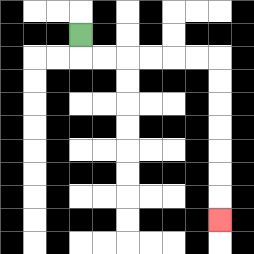{'start': '[3, 1]', 'end': '[9, 9]', 'path_directions': 'D,R,R,R,R,R,R,D,D,D,D,D,D,D', 'path_coordinates': '[[3, 1], [3, 2], [4, 2], [5, 2], [6, 2], [7, 2], [8, 2], [9, 2], [9, 3], [9, 4], [9, 5], [9, 6], [9, 7], [9, 8], [9, 9]]'}